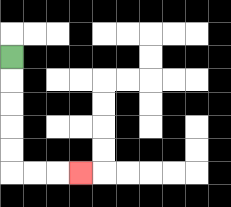{'start': '[0, 2]', 'end': '[3, 7]', 'path_directions': 'D,D,D,D,D,R,R,R', 'path_coordinates': '[[0, 2], [0, 3], [0, 4], [0, 5], [0, 6], [0, 7], [1, 7], [2, 7], [3, 7]]'}